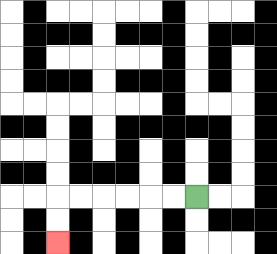{'start': '[8, 8]', 'end': '[2, 10]', 'path_directions': 'L,L,L,L,L,L,D,D', 'path_coordinates': '[[8, 8], [7, 8], [6, 8], [5, 8], [4, 8], [3, 8], [2, 8], [2, 9], [2, 10]]'}